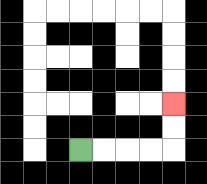{'start': '[3, 6]', 'end': '[7, 4]', 'path_directions': 'R,R,R,R,U,U', 'path_coordinates': '[[3, 6], [4, 6], [5, 6], [6, 6], [7, 6], [7, 5], [7, 4]]'}